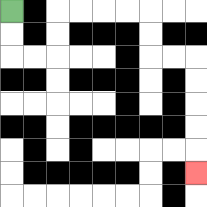{'start': '[0, 0]', 'end': '[8, 7]', 'path_directions': 'D,D,R,R,U,U,R,R,R,R,D,D,R,R,D,D,D,D,D', 'path_coordinates': '[[0, 0], [0, 1], [0, 2], [1, 2], [2, 2], [2, 1], [2, 0], [3, 0], [4, 0], [5, 0], [6, 0], [6, 1], [6, 2], [7, 2], [8, 2], [8, 3], [8, 4], [8, 5], [8, 6], [8, 7]]'}